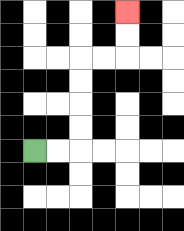{'start': '[1, 6]', 'end': '[5, 0]', 'path_directions': 'R,R,U,U,U,U,R,R,U,U', 'path_coordinates': '[[1, 6], [2, 6], [3, 6], [3, 5], [3, 4], [3, 3], [3, 2], [4, 2], [5, 2], [5, 1], [5, 0]]'}